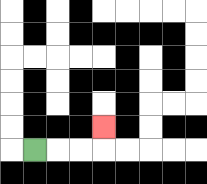{'start': '[1, 6]', 'end': '[4, 5]', 'path_directions': 'R,R,R,U', 'path_coordinates': '[[1, 6], [2, 6], [3, 6], [4, 6], [4, 5]]'}